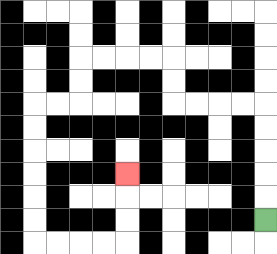{'start': '[11, 9]', 'end': '[5, 7]', 'path_directions': 'U,U,U,U,U,L,L,L,L,U,U,L,L,L,L,D,D,L,L,D,D,D,D,D,D,R,R,R,R,U,U,U', 'path_coordinates': '[[11, 9], [11, 8], [11, 7], [11, 6], [11, 5], [11, 4], [10, 4], [9, 4], [8, 4], [7, 4], [7, 3], [7, 2], [6, 2], [5, 2], [4, 2], [3, 2], [3, 3], [3, 4], [2, 4], [1, 4], [1, 5], [1, 6], [1, 7], [1, 8], [1, 9], [1, 10], [2, 10], [3, 10], [4, 10], [5, 10], [5, 9], [5, 8], [5, 7]]'}